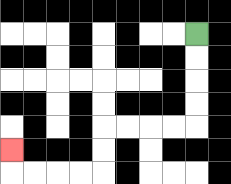{'start': '[8, 1]', 'end': '[0, 6]', 'path_directions': 'D,D,D,D,L,L,L,L,D,D,L,L,L,L,U', 'path_coordinates': '[[8, 1], [8, 2], [8, 3], [8, 4], [8, 5], [7, 5], [6, 5], [5, 5], [4, 5], [4, 6], [4, 7], [3, 7], [2, 7], [1, 7], [0, 7], [0, 6]]'}